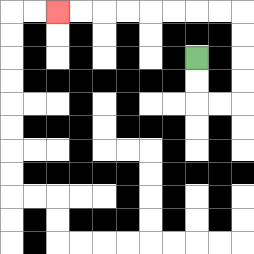{'start': '[8, 2]', 'end': '[2, 0]', 'path_directions': 'D,D,R,R,U,U,U,U,L,L,L,L,L,L,L,L', 'path_coordinates': '[[8, 2], [8, 3], [8, 4], [9, 4], [10, 4], [10, 3], [10, 2], [10, 1], [10, 0], [9, 0], [8, 0], [7, 0], [6, 0], [5, 0], [4, 0], [3, 0], [2, 0]]'}